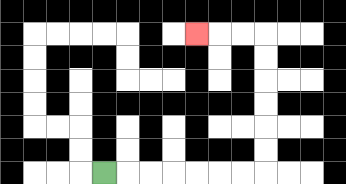{'start': '[4, 7]', 'end': '[8, 1]', 'path_directions': 'R,R,R,R,R,R,R,U,U,U,U,U,U,L,L,L', 'path_coordinates': '[[4, 7], [5, 7], [6, 7], [7, 7], [8, 7], [9, 7], [10, 7], [11, 7], [11, 6], [11, 5], [11, 4], [11, 3], [11, 2], [11, 1], [10, 1], [9, 1], [8, 1]]'}